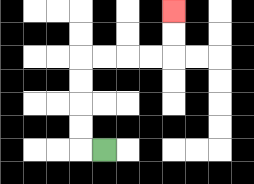{'start': '[4, 6]', 'end': '[7, 0]', 'path_directions': 'L,U,U,U,U,R,R,R,R,U,U', 'path_coordinates': '[[4, 6], [3, 6], [3, 5], [3, 4], [3, 3], [3, 2], [4, 2], [5, 2], [6, 2], [7, 2], [7, 1], [7, 0]]'}